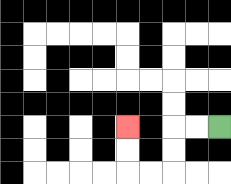{'start': '[9, 5]', 'end': '[5, 5]', 'path_directions': 'L,L,D,D,L,L,U,U', 'path_coordinates': '[[9, 5], [8, 5], [7, 5], [7, 6], [7, 7], [6, 7], [5, 7], [5, 6], [5, 5]]'}